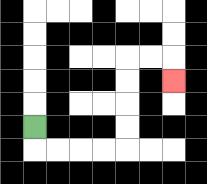{'start': '[1, 5]', 'end': '[7, 3]', 'path_directions': 'D,R,R,R,R,U,U,U,U,R,R,D', 'path_coordinates': '[[1, 5], [1, 6], [2, 6], [3, 6], [4, 6], [5, 6], [5, 5], [5, 4], [5, 3], [5, 2], [6, 2], [7, 2], [7, 3]]'}